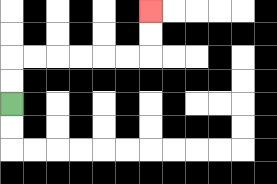{'start': '[0, 4]', 'end': '[6, 0]', 'path_directions': 'U,U,R,R,R,R,R,R,U,U', 'path_coordinates': '[[0, 4], [0, 3], [0, 2], [1, 2], [2, 2], [3, 2], [4, 2], [5, 2], [6, 2], [6, 1], [6, 0]]'}